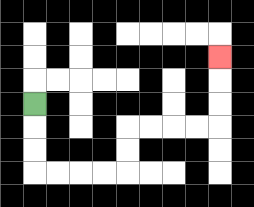{'start': '[1, 4]', 'end': '[9, 2]', 'path_directions': 'D,D,D,R,R,R,R,U,U,R,R,R,R,U,U,U', 'path_coordinates': '[[1, 4], [1, 5], [1, 6], [1, 7], [2, 7], [3, 7], [4, 7], [5, 7], [5, 6], [5, 5], [6, 5], [7, 5], [8, 5], [9, 5], [9, 4], [9, 3], [9, 2]]'}